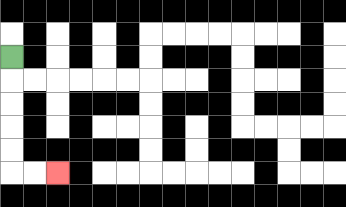{'start': '[0, 2]', 'end': '[2, 7]', 'path_directions': 'D,D,D,D,D,R,R', 'path_coordinates': '[[0, 2], [0, 3], [0, 4], [0, 5], [0, 6], [0, 7], [1, 7], [2, 7]]'}